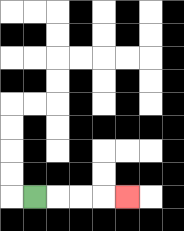{'start': '[1, 8]', 'end': '[5, 8]', 'path_directions': 'R,R,R,R', 'path_coordinates': '[[1, 8], [2, 8], [3, 8], [4, 8], [5, 8]]'}